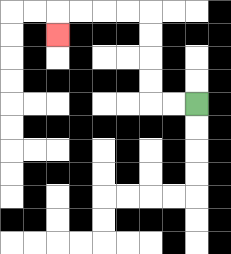{'start': '[8, 4]', 'end': '[2, 1]', 'path_directions': 'L,L,U,U,U,U,L,L,L,L,D', 'path_coordinates': '[[8, 4], [7, 4], [6, 4], [6, 3], [6, 2], [6, 1], [6, 0], [5, 0], [4, 0], [3, 0], [2, 0], [2, 1]]'}